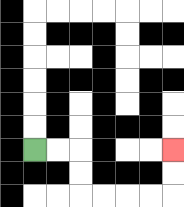{'start': '[1, 6]', 'end': '[7, 6]', 'path_directions': 'R,R,D,D,R,R,R,R,U,U', 'path_coordinates': '[[1, 6], [2, 6], [3, 6], [3, 7], [3, 8], [4, 8], [5, 8], [6, 8], [7, 8], [7, 7], [7, 6]]'}